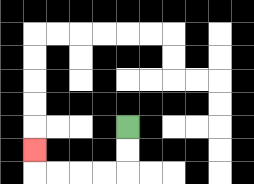{'start': '[5, 5]', 'end': '[1, 6]', 'path_directions': 'D,D,L,L,L,L,U', 'path_coordinates': '[[5, 5], [5, 6], [5, 7], [4, 7], [3, 7], [2, 7], [1, 7], [1, 6]]'}